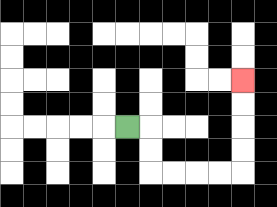{'start': '[5, 5]', 'end': '[10, 3]', 'path_directions': 'R,D,D,R,R,R,R,U,U,U,U', 'path_coordinates': '[[5, 5], [6, 5], [6, 6], [6, 7], [7, 7], [8, 7], [9, 7], [10, 7], [10, 6], [10, 5], [10, 4], [10, 3]]'}